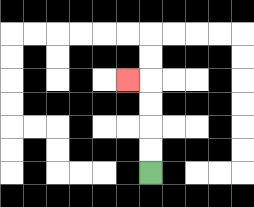{'start': '[6, 7]', 'end': '[5, 3]', 'path_directions': 'U,U,U,U,L', 'path_coordinates': '[[6, 7], [6, 6], [6, 5], [6, 4], [6, 3], [5, 3]]'}